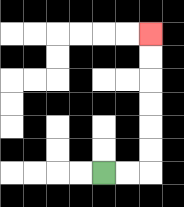{'start': '[4, 7]', 'end': '[6, 1]', 'path_directions': 'R,R,U,U,U,U,U,U', 'path_coordinates': '[[4, 7], [5, 7], [6, 7], [6, 6], [6, 5], [6, 4], [6, 3], [6, 2], [6, 1]]'}